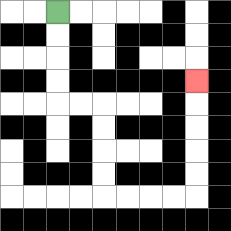{'start': '[2, 0]', 'end': '[8, 3]', 'path_directions': 'D,D,D,D,R,R,D,D,D,D,R,R,R,R,U,U,U,U,U', 'path_coordinates': '[[2, 0], [2, 1], [2, 2], [2, 3], [2, 4], [3, 4], [4, 4], [4, 5], [4, 6], [4, 7], [4, 8], [5, 8], [6, 8], [7, 8], [8, 8], [8, 7], [8, 6], [8, 5], [8, 4], [8, 3]]'}